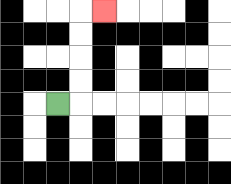{'start': '[2, 4]', 'end': '[4, 0]', 'path_directions': 'R,U,U,U,U,R', 'path_coordinates': '[[2, 4], [3, 4], [3, 3], [3, 2], [3, 1], [3, 0], [4, 0]]'}